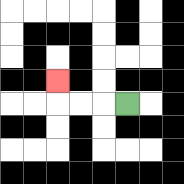{'start': '[5, 4]', 'end': '[2, 3]', 'path_directions': 'L,L,L,U', 'path_coordinates': '[[5, 4], [4, 4], [3, 4], [2, 4], [2, 3]]'}